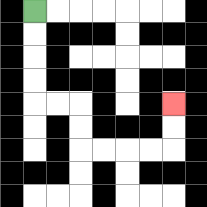{'start': '[1, 0]', 'end': '[7, 4]', 'path_directions': 'D,D,D,D,R,R,D,D,R,R,R,R,U,U', 'path_coordinates': '[[1, 0], [1, 1], [1, 2], [1, 3], [1, 4], [2, 4], [3, 4], [3, 5], [3, 6], [4, 6], [5, 6], [6, 6], [7, 6], [7, 5], [7, 4]]'}